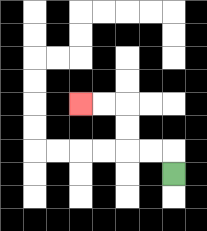{'start': '[7, 7]', 'end': '[3, 4]', 'path_directions': 'U,L,L,U,U,L,L', 'path_coordinates': '[[7, 7], [7, 6], [6, 6], [5, 6], [5, 5], [5, 4], [4, 4], [3, 4]]'}